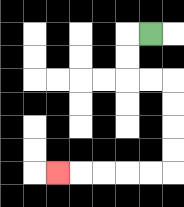{'start': '[6, 1]', 'end': '[2, 7]', 'path_directions': 'L,D,D,R,R,D,D,D,D,L,L,L,L,L', 'path_coordinates': '[[6, 1], [5, 1], [5, 2], [5, 3], [6, 3], [7, 3], [7, 4], [7, 5], [7, 6], [7, 7], [6, 7], [5, 7], [4, 7], [3, 7], [2, 7]]'}